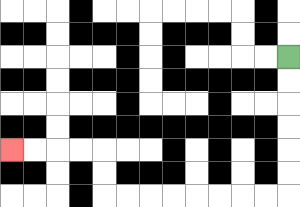{'start': '[12, 2]', 'end': '[0, 6]', 'path_directions': 'D,D,D,D,D,D,L,L,L,L,L,L,L,L,U,U,L,L,L,L', 'path_coordinates': '[[12, 2], [12, 3], [12, 4], [12, 5], [12, 6], [12, 7], [12, 8], [11, 8], [10, 8], [9, 8], [8, 8], [7, 8], [6, 8], [5, 8], [4, 8], [4, 7], [4, 6], [3, 6], [2, 6], [1, 6], [0, 6]]'}